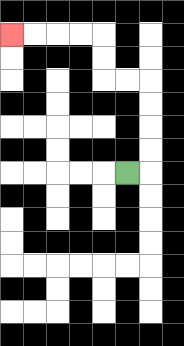{'start': '[5, 7]', 'end': '[0, 1]', 'path_directions': 'R,U,U,U,U,L,L,U,U,L,L,L,L', 'path_coordinates': '[[5, 7], [6, 7], [6, 6], [6, 5], [6, 4], [6, 3], [5, 3], [4, 3], [4, 2], [4, 1], [3, 1], [2, 1], [1, 1], [0, 1]]'}